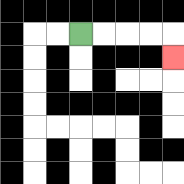{'start': '[3, 1]', 'end': '[7, 2]', 'path_directions': 'R,R,R,R,D', 'path_coordinates': '[[3, 1], [4, 1], [5, 1], [6, 1], [7, 1], [7, 2]]'}